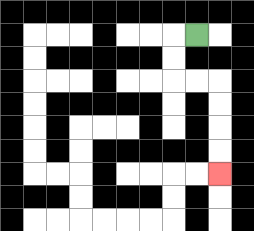{'start': '[8, 1]', 'end': '[9, 7]', 'path_directions': 'L,D,D,R,R,D,D,D,D', 'path_coordinates': '[[8, 1], [7, 1], [7, 2], [7, 3], [8, 3], [9, 3], [9, 4], [9, 5], [9, 6], [9, 7]]'}